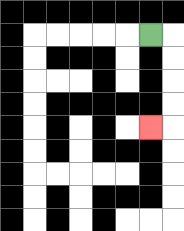{'start': '[6, 1]', 'end': '[6, 5]', 'path_directions': 'R,D,D,D,D,L', 'path_coordinates': '[[6, 1], [7, 1], [7, 2], [7, 3], [7, 4], [7, 5], [6, 5]]'}